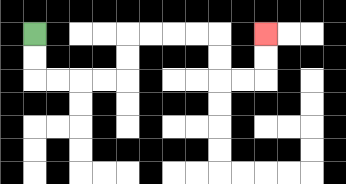{'start': '[1, 1]', 'end': '[11, 1]', 'path_directions': 'D,D,R,R,R,R,U,U,R,R,R,R,D,D,R,R,U,U', 'path_coordinates': '[[1, 1], [1, 2], [1, 3], [2, 3], [3, 3], [4, 3], [5, 3], [5, 2], [5, 1], [6, 1], [7, 1], [8, 1], [9, 1], [9, 2], [9, 3], [10, 3], [11, 3], [11, 2], [11, 1]]'}